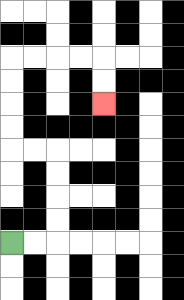{'start': '[0, 10]', 'end': '[4, 4]', 'path_directions': 'R,R,U,U,U,U,L,L,U,U,U,U,R,R,R,R,D,D', 'path_coordinates': '[[0, 10], [1, 10], [2, 10], [2, 9], [2, 8], [2, 7], [2, 6], [1, 6], [0, 6], [0, 5], [0, 4], [0, 3], [0, 2], [1, 2], [2, 2], [3, 2], [4, 2], [4, 3], [4, 4]]'}